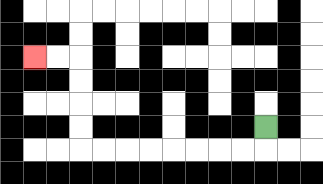{'start': '[11, 5]', 'end': '[1, 2]', 'path_directions': 'D,L,L,L,L,L,L,L,L,U,U,U,U,L,L', 'path_coordinates': '[[11, 5], [11, 6], [10, 6], [9, 6], [8, 6], [7, 6], [6, 6], [5, 6], [4, 6], [3, 6], [3, 5], [3, 4], [3, 3], [3, 2], [2, 2], [1, 2]]'}